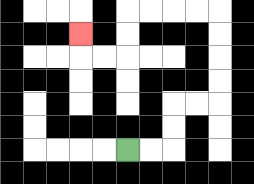{'start': '[5, 6]', 'end': '[3, 1]', 'path_directions': 'R,R,U,U,R,R,U,U,U,U,L,L,L,L,D,D,L,L,U', 'path_coordinates': '[[5, 6], [6, 6], [7, 6], [7, 5], [7, 4], [8, 4], [9, 4], [9, 3], [9, 2], [9, 1], [9, 0], [8, 0], [7, 0], [6, 0], [5, 0], [5, 1], [5, 2], [4, 2], [3, 2], [3, 1]]'}